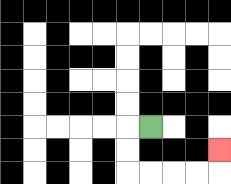{'start': '[6, 5]', 'end': '[9, 6]', 'path_directions': 'L,D,D,R,R,R,R,U', 'path_coordinates': '[[6, 5], [5, 5], [5, 6], [5, 7], [6, 7], [7, 7], [8, 7], [9, 7], [9, 6]]'}